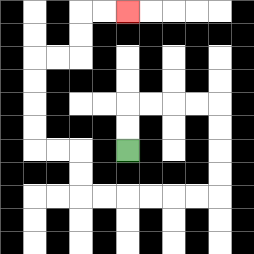{'start': '[5, 6]', 'end': '[5, 0]', 'path_directions': 'U,U,R,R,R,R,D,D,D,D,L,L,L,L,L,L,U,U,L,L,U,U,U,U,R,R,U,U,R,R', 'path_coordinates': '[[5, 6], [5, 5], [5, 4], [6, 4], [7, 4], [8, 4], [9, 4], [9, 5], [9, 6], [9, 7], [9, 8], [8, 8], [7, 8], [6, 8], [5, 8], [4, 8], [3, 8], [3, 7], [3, 6], [2, 6], [1, 6], [1, 5], [1, 4], [1, 3], [1, 2], [2, 2], [3, 2], [3, 1], [3, 0], [4, 0], [5, 0]]'}